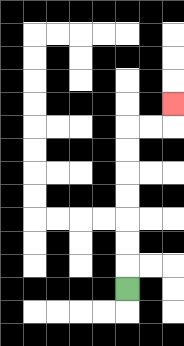{'start': '[5, 12]', 'end': '[7, 4]', 'path_directions': 'U,U,U,U,U,U,U,R,R,U', 'path_coordinates': '[[5, 12], [5, 11], [5, 10], [5, 9], [5, 8], [5, 7], [5, 6], [5, 5], [6, 5], [7, 5], [7, 4]]'}